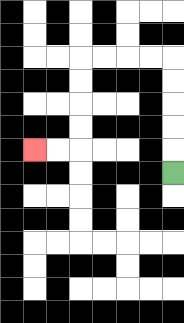{'start': '[7, 7]', 'end': '[1, 6]', 'path_directions': 'U,U,U,U,U,L,L,L,L,D,D,D,D,L,L', 'path_coordinates': '[[7, 7], [7, 6], [7, 5], [7, 4], [7, 3], [7, 2], [6, 2], [5, 2], [4, 2], [3, 2], [3, 3], [3, 4], [3, 5], [3, 6], [2, 6], [1, 6]]'}